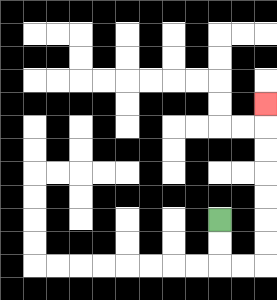{'start': '[9, 9]', 'end': '[11, 4]', 'path_directions': 'D,D,R,R,U,U,U,U,U,U,U', 'path_coordinates': '[[9, 9], [9, 10], [9, 11], [10, 11], [11, 11], [11, 10], [11, 9], [11, 8], [11, 7], [11, 6], [11, 5], [11, 4]]'}